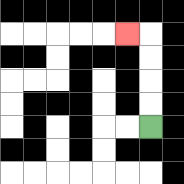{'start': '[6, 5]', 'end': '[5, 1]', 'path_directions': 'U,U,U,U,L', 'path_coordinates': '[[6, 5], [6, 4], [6, 3], [6, 2], [6, 1], [5, 1]]'}